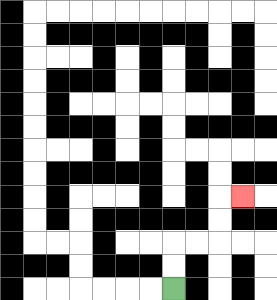{'start': '[7, 12]', 'end': '[10, 8]', 'path_directions': 'U,U,R,R,U,U,R', 'path_coordinates': '[[7, 12], [7, 11], [7, 10], [8, 10], [9, 10], [9, 9], [9, 8], [10, 8]]'}